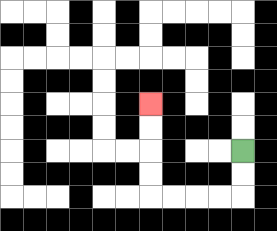{'start': '[10, 6]', 'end': '[6, 4]', 'path_directions': 'D,D,L,L,L,L,U,U,U,U', 'path_coordinates': '[[10, 6], [10, 7], [10, 8], [9, 8], [8, 8], [7, 8], [6, 8], [6, 7], [6, 6], [6, 5], [6, 4]]'}